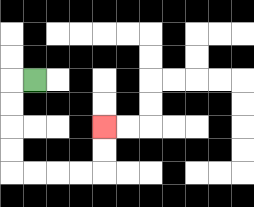{'start': '[1, 3]', 'end': '[4, 5]', 'path_directions': 'L,D,D,D,D,R,R,R,R,U,U', 'path_coordinates': '[[1, 3], [0, 3], [0, 4], [0, 5], [0, 6], [0, 7], [1, 7], [2, 7], [3, 7], [4, 7], [4, 6], [4, 5]]'}